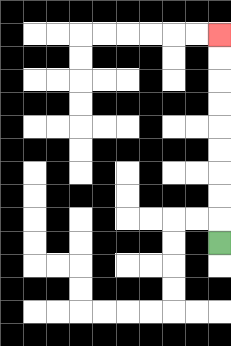{'start': '[9, 10]', 'end': '[9, 1]', 'path_directions': 'U,U,U,U,U,U,U,U,U', 'path_coordinates': '[[9, 10], [9, 9], [9, 8], [9, 7], [9, 6], [9, 5], [9, 4], [9, 3], [9, 2], [9, 1]]'}